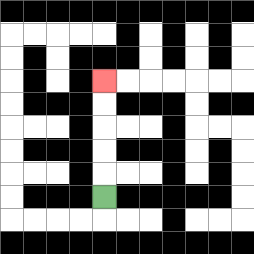{'start': '[4, 8]', 'end': '[4, 3]', 'path_directions': 'U,U,U,U,U', 'path_coordinates': '[[4, 8], [4, 7], [4, 6], [4, 5], [4, 4], [4, 3]]'}